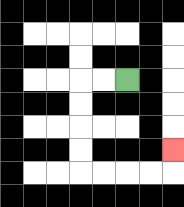{'start': '[5, 3]', 'end': '[7, 6]', 'path_directions': 'L,L,D,D,D,D,R,R,R,R,U', 'path_coordinates': '[[5, 3], [4, 3], [3, 3], [3, 4], [3, 5], [3, 6], [3, 7], [4, 7], [5, 7], [6, 7], [7, 7], [7, 6]]'}